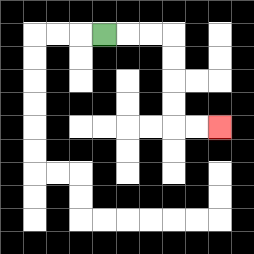{'start': '[4, 1]', 'end': '[9, 5]', 'path_directions': 'R,R,R,D,D,D,D,R,R', 'path_coordinates': '[[4, 1], [5, 1], [6, 1], [7, 1], [7, 2], [7, 3], [7, 4], [7, 5], [8, 5], [9, 5]]'}